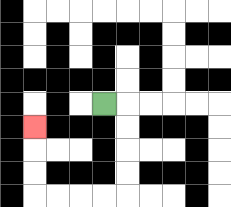{'start': '[4, 4]', 'end': '[1, 5]', 'path_directions': 'R,D,D,D,D,L,L,L,L,U,U,U', 'path_coordinates': '[[4, 4], [5, 4], [5, 5], [5, 6], [5, 7], [5, 8], [4, 8], [3, 8], [2, 8], [1, 8], [1, 7], [1, 6], [1, 5]]'}